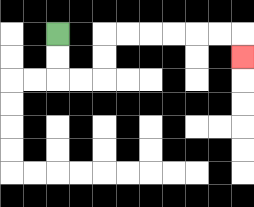{'start': '[2, 1]', 'end': '[10, 2]', 'path_directions': 'D,D,R,R,U,U,R,R,R,R,R,R,D', 'path_coordinates': '[[2, 1], [2, 2], [2, 3], [3, 3], [4, 3], [4, 2], [4, 1], [5, 1], [6, 1], [7, 1], [8, 1], [9, 1], [10, 1], [10, 2]]'}